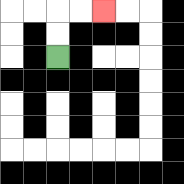{'start': '[2, 2]', 'end': '[4, 0]', 'path_directions': 'U,U,R,R', 'path_coordinates': '[[2, 2], [2, 1], [2, 0], [3, 0], [4, 0]]'}